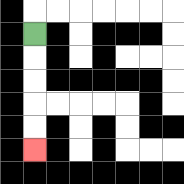{'start': '[1, 1]', 'end': '[1, 6]', 'path_directions': 'D,D,D,D,D', 'path_coordinates': '[[1, 1], [1, 2], [1, 3], [1, 4], [1, 5], [1, 6]]'}